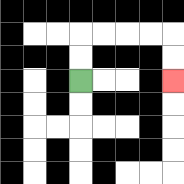{'start': '[3, 3]', 'end': '[7, 3]', 'path_directions': 'U,U,R,R,R,R,D,D', 'path_coordinates': '[[3, 3], [3, 2], [3, 1], [4, 1], [5, 1], [6, 1], [7, 1], [7, 2], [7, 3]]'}